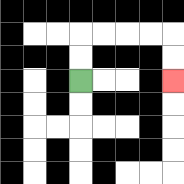{'start': '[3, 3]', 'end': '[7, 3]', 'path_directions': 'U,U,R,R,R,R,D,D', 'path_coordinates': '[[3, 3], [3, 2], [3, 1], [4, 1], [5, 1], [6, 1], [7, 1], [7, 2], [7, 3]]'}